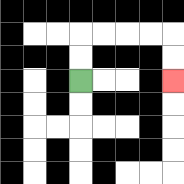{'start': '[3, 3]', 'end': '[7, 3]', 'path_directions': 'U,U,R,R,R,R,D,D', 'path_coordinates': '[[3, 3], [3, 2], [3, 1], [4, 1], [5, 1], [6, 1], [7, 1], [7, 2], [7, 3]]'}